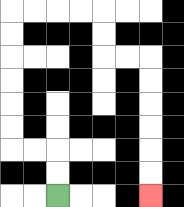{'start': '[2, 8]', 'end': '[6, 8]', 'path_directions': 'U,U,L,L,U,U,U,U,U,U,R,R,R,R,D,D,R,R,D,D,D,D,D,D', 'path_coordinates': '[[2, 8], [2, 7], [2, 6], [1, 6], [0, 6], [0, 5], [0, 4], [0, 3], [0, 2], [0, 1], [0, 0], [1, 0], [2, 0], [3, 0], [4, 0], [4, 1], [4, 2], [5, 2], [6, 2], [6, 3], [6, 4], [6, 5], [6, 6], [6, 7], [6, 8]]'}